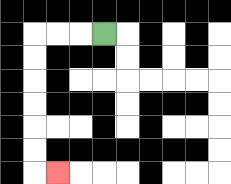{'start': '[4, 1]', 'end': '[2, 7]', 'path_directions': 'L,L,L,D,D,D,D,D,D,R', 'path_coordinates': '[[4, 1], [3, 1], [2, 1], [1, 1], [1, 2], [1, 3], [1, 4], [1, 5], [1, 6], [1, 7], [2, 7]]'}